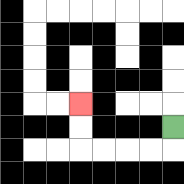{'start': '[7, 5]', 'end': '[3, 4]', 'path_directions': 'D,L,L,L,L,U,U', 'path_coordinates': '[[7, 5], [7, 6], [6, 6], [5, 6], [4, 6], [3, 6], [3, 5], [3, 4]]'}